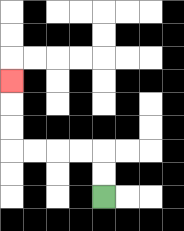{'start': '[4, 8]', 'end': '[0, 3]', 'path_directions': 'U,U,L,L,L,L,U,U,U', 'path_coordinates': '[[4, 8], [4, 7], [4, 6], [3, 6], [2, 6], [1, 6], [0, 6], [0, 5], [0, 4], [0, 3]]'}